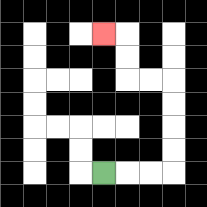{'start': '[4, 7]', 'end': '[4, 1]', 'path_directions': 'R,R,R,U,U,U,U,L,L,U,U,L', 'path_coordinates': '[[4, 7], [5, 7], [6, 7], [7, 7], [7, 6], [7, 5], [7, 4], [7, 3], [6, 3], [5, 3], [5, 2], [5, 1], [4, 1]]'}